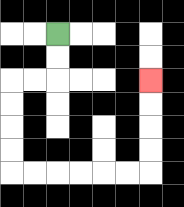{'start': '[2, 1]', 'end': '[6, 3]', 'path_directions': 'D,D,L,L,D,D,D,D,R,R,R,R,R,R,U,U,U,U', 'path_coordinates': '[[2, 1], [2, 2], [2, 3], [1, 3], [0, 3], [0, 4], [0, 5], [0, 6], [0, 7], [1, 7], [2, 7], [3, 7], [4, 7], [5, 7], [6, 7], [6, 6], [6, 5], [6, 4], [6, 3]]'}